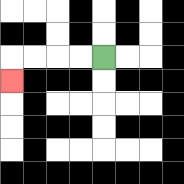{'start': '[4, 2]', 'end': '[0, 3]', 'path_directions': 'L,L,L,L,D', 'path_coordinates': '[[4, 2], [3, 2], [2, 2], [1, 2], [0, 2], [0, 3]]'}